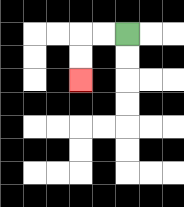{'start': '[5, 1]', 'end': '[3, 3]', 'path_directions': 'L,L,D,D', 'path_coordinates': '[[5, 1], [4, 1], [3, 1], [3, 2], [3, 3]]'}